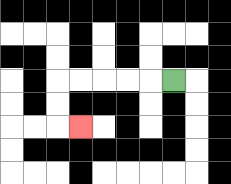{'start': '[7, 3]', 'end': '[3, 5]', 'path_directions': 'L,L,L,L,L,D,D,R', 'path_coordinates': '[[7, 3], [6, 3], [5, 3], [4, 3], [3, 3], [2, 3], [2, 4], [2, 5], [3, 5]]'}